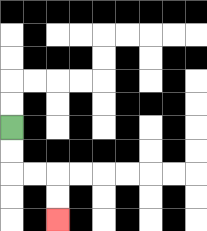{'start': '[0, 5]', 'end': '[2, 9]', 'path_directions': 'D,D,R,R,D,D', 'path_coordinates': '[[0, 5], [0, 6], [0, 7], [1, 7], [2, 7], [2, 8], [2, 9]]'}